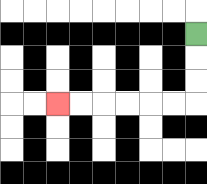{'start': '[8, 1]', 'end': '[2, 4]', 'path_directions': 'D,D,D,L,L,L,L,L,L', 'path_coordinates': '[[8, 1], [8, 2], [8, 3], [8, 4], [7, 4], [6, 4], [5, 4], [4, 4], [3, 4], [2, 4]]'}